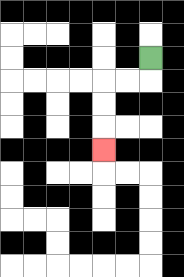{'start': '[6, 2]', 'end': '[4, 6]', 'path_directions': 'D,L,L,D,D,D', 'path_coordinates': '[[6, 2], [6, 3], [5, 3], [4, 3], [4, 4], [4, 5], [4, 6]]'}